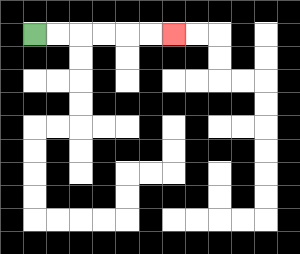{'start': '[1, 1]', 'end': '[7, 1]', 'path_directions': 'R,R,R,R,R,R', 'path_coordinates': '[[1, 1], [2, 1], [3, 1], [4, 1], [5, 1], [6, 1], [7, 1]]'}